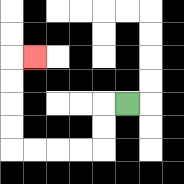{'start': '[5, 4]', 'end': '[1, 2]', 'path_directions': 'L,D,D,L,L,L,L,U,U,U,U,R', 'path_coordinates': '[[5, 4], [4, 4], [4, 5], [4, 6], [3, 6], [2, 6], [1, 6], [0, 6], [0, 5], [0, 4], [0, 3], [0, 2], [1, 2]]'}